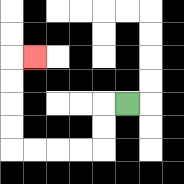{'start': '[5, 4]', 'end': '[1, 2]', 'path_directions': 'L,D,D,L,L,L,L,U,U,U,U,R', 'path_coordinates': '[[5, 4], [4, 4], [4, 5], [4, 6], [3, 6], [2, 6], [1, 6], [0, 6], [0, 5], [0, 4], [0, 3], [0, 2], [1, 2]]'}